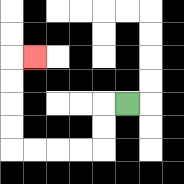{'start': '[5, 4]', 'end': '[1, 2]', 'path_directions': 'L,D,D,L,L,L,L,U,U,U,U,R', 'path_coordinates': '[[5, 4], [4, 4], [4, 5], [4, 6], [3, 6], [2, 6], [1, 6], [0, 6], [0, 5], [0, 4], [0, 3], [0, 2], [1, 2]]'}